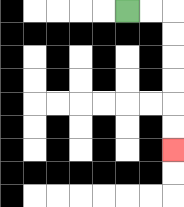{'start': '[5, 0]', 'end': '[7, 6]', 'path_directions': 'R,R,D,D,D,D,D,D', 'path_coordinates': '[[5, 0], [6, 0], [7, 0], [7, 1], [7, 2], [7, 3], [7, 4], [7, 5], [7, 6]]'}